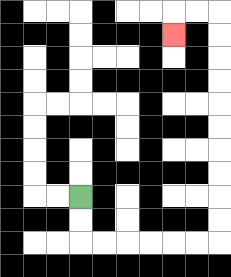{'start': '[3, 8]', 'end': '[7, 1]', 'path_directions': 'D,D,R,R,R,R,R,R,U,U,U,U,U,U,U,U,U,U,L,L,D', 'path_coordinates': '[[3, 8], [3, 9], [3, 10], [4, 10], [5, 10], [6, 10], [7, 10], [8, 10], [9, 10], [9, 9], [9, 8], [9, 7], [9, 6], [9, 5], [9, 4], [9, 3], [9, 2], [9, 1], [9, 0], [8, 0], [7, 0], [7, 1]]'}